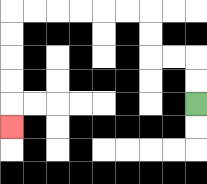{'start': '[8, 4]', 'end': '[0, 5]', 'path_directions': 'U,U,L,L,U,U,L,L,L,L,L,L,D,D,D,D,D', 'path_coordinates': '[[8, 4], [8, 3], [8, 2], [7, 2], [6, 2], [6, 1], [6, 0], [5, 0], [4, 0], [3, 0], [2, 0], [1, 0], [0, 0], [0, 1], [0, 2], [0, 3], [0, 4], [0, 5]]'}